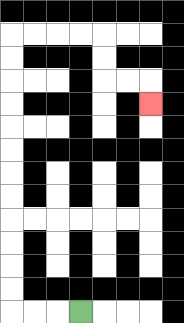{'start': '[3, 13]', 'end': '[6, 4]', 'path_directions': 'L,L,L,U,U,U,U,U,U,U,U,U,U,U,U,R,R,R,R,D,D,R,R,D', 'path_coordinates': '[[3, 13], [2, 13], [1, 13], [0, 13], [0, 12], [0, 11], [0, 10], [0, 9], [0, 8], [0, 7], [0, 6], [0, 5], [0, 4], [0, 3], [0, 2], [0, 1], [1, 1], [2, 1], [3, 1], [4, 1], [4, 2], [4, 3], [5, 3], [6, 3], [6, 4]]'}